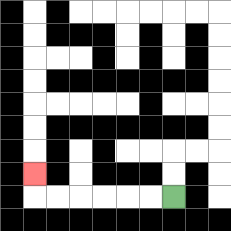{'start': '[7, 8]', 'end': '[1, 7]', 'path_directions': 'L,L,L,L,L,L,U', 'path_coordinates': '[[7, 8], [6, 8], [5, 8], [4, 8], [3, 8], [2, 8], [1, 8], [1, 7]]'}